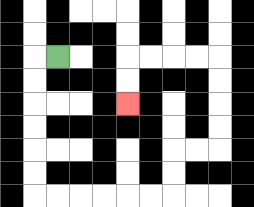{'start': '[2, 2]', 'end': '[5, 4]', 'path_directions': 'L,D,D,D,D,D,D,R,R,R,R,R,R,U,U,R,R,U,U,U,U,L,L,L,L,D,D', 'path_coordinates': '[[2, 2], [1, 2], [1, 3], [1, 4], [1, 5], [1, 6], [1, 7], [1, 8], [2, 8], [3, 8], [4, 8], [5, 8], [6, 8], [7, 8], [7, 7], [7, 6], [8, 6], [9, 6], [9, 5], [9, 4], [9, 3], [9, 2], [8, 2], [7, 2], [6, 2], [5, 2], [5, 3], [5, 4]]'}